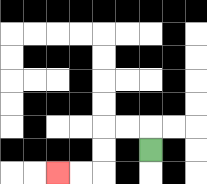{'start': '[6, 6]', 'end': '[2, 7]', 'path_directions': 'U,L,L,D,D,L,L', 'path_coordinates': '[[6, 6], [6, 5], [5, 5], [4, 5], [4, 6], [4, 7], [3, 7], [2, 7]]'}